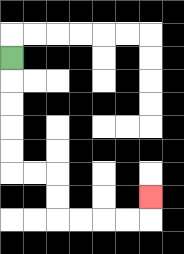{'start': '[0, 2]', 'end': '[6, 8]', 'path_directions': 'D,D,D,D,D,R,R,D,D,R,R,R,R,U', 'path_coordinates': '[[0, 2], [0, 3], [0, 4], [0, 5], [0, 6], [0, 7], [1, 7], [2, 7], [2, 8], [2, 9], [3, 9], [4, 9], [5, 9], [6, 9], [6, 8]]'}